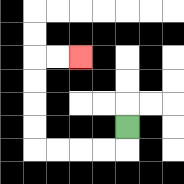{'start': '[5, 5]', 'end': '[3, 2]', 'path_directions': 'D,L,L,L,L,U,U,U,U,R,R', 'path_coordinates': '[[5, 5], [5, 6], [4, 6], [3, 6], [2, 6], [1, 6], [1, 5], [1, 4], [1, 3], [1, 2], [2, 2], [3, 2]]'}